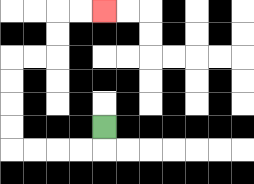{'start': '[4, 5]', 'end': '[4, 0]', 'path_directions': 'D,L,L,L,L,U,U,U,U,R,R,U,U,R,R', 'path_coordinates': '[[4, 5], [4, 6], [3, 6], [2, 6], [1, 6], [0, 6], [0, 5], [0, 4], [0, 3], [0, 2], [1, 2], [2, 2], [2, 1], [2, 0], [3, 0], [4, 0]]'}